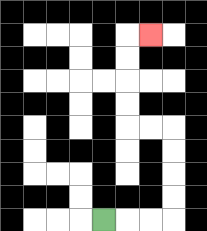{'start': '[4, 9]', 'end': '[6, 1]', 'path_directions': 'R,R,R,U,U,U,U,L,L,U,U,U,U,R', 'path_coordinates': '[[4, 9], [5, 9], [6, 9], [7, 9], [7, 8], [7, 7], [7, 6], [7, 5], [6, 5], [5, 5], [5, 4], [5, 3], [5, 2], [5, 1], [6, 1]]'}